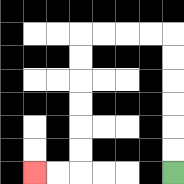{'start': '[7, 7]', 'end': '[1, 7]', 'path_directions': 'U,U,U,U,U,U,L,L,L,L,D,D,D,D,D,D,L,L', 'path_coordinates': '[[7, 7], [7, 6], [7, 5], [7, 4], [7, 3], [7, 2], [7, 1], [6, 1], [5, 1], [4, 1], [3, 1], [3, 2], [3, 3], [3, 4], [3, 5], [3, 6], [3, 7], [2, 7], [1, 7]]'}